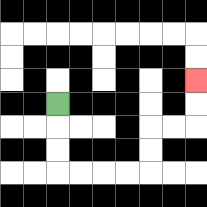{'start': '[2, 4]', 'end': '[8, 3]', 'path_directions': 'D,D,D,R,R,R,R,U,U,R,R,U,U', 'path_coordinates': '[[2, 4], [2, 5], [2, 6], [2, 7], [3, 7], [4, 7], [5, 7], [6, 7], [6, 6], [6, 5], [7, 5], [8, 5], [8, 4], [8, 3]]'}